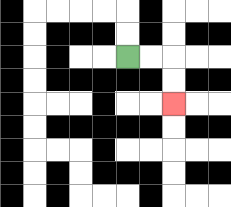{'start': '[5, 2]', 'end': '[7, 4]', 'path_directions': 'R,R,D,D', 'path_coordinates': '[[5, 2], [6, 2], [7, 2], [7, 3], [7, 4]]'}